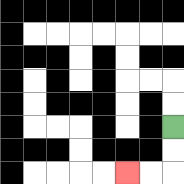{'start': '[7, 5]', 'end': '[5, 7]', 'path_directions': 'D,D,L,L', 'path_coordinates': '[[7, 5], [7, 6], [7, 7], [6, 7], [5, 7]]'}